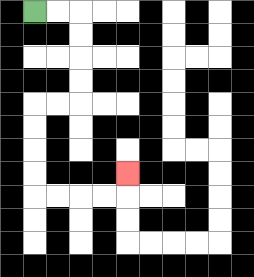{'start': '[1, 0]', 'end': '[5, 7]', 'path_directions': 'R,R,D,D,D,D,L,L,D,D,D,D,R,R,R,R,U', 'path_coordinates': '[[1, 0], [2, 0], [3, 0], [3, 1], [3, 2], [3, 3], [3, 4], [2, 4], [1, 4], [1, 5], [1, 6], [1, 7], [1, 8], [2, 8], [3, 8], [4, 8], [5, 8], [5, 7]]'}